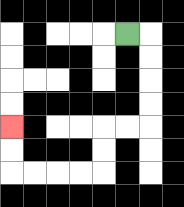{'start': '[5, 1]', 'end': '[0, 5]', 'path_directions': 'R,D,D,D,D,L,L,D,D,L,L,L,L,U,U', 'path_coordinates': '[[5, 1], [6, 1], [6, 2], [6, 3], [6, 4], [6, 5], [5, 5], [4, 5], [4, 6], [4, 7], [3, 7], [2, 7], [1, 7], [0, 7], [0, 6], [0, 5]]'}